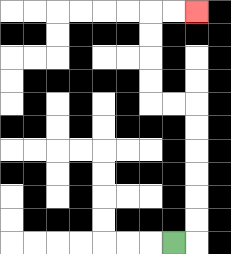{'start': '[7, 10]', 'end': '[8, 0]', 'path_directions': 'R,U,U,U,U,U,U,L,L,U,U,U,U,R,R', 'path_coordinates': '[[7, 10], [8, 10], [8, 9], [8, 8], [8, 7], [8, 6], [8, 5], [8, 4], [7, 4], [6, 4], [6, 3], [6, 2], [6, 1], [6, 0], [7, 0], [8, 0]]'}